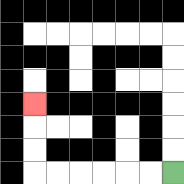{'start': '[7, 7]', 'end': '[1, 4]', 'path_directions': 'L,L,L,L,L,L,U,U,U', 'path_coordinates': '[[7, 7], [6, 7], [5, 7], [4, 7], [3, 7], [2, 7], [1, 7], [1, 6], [1, 5], [1, 4]]'}